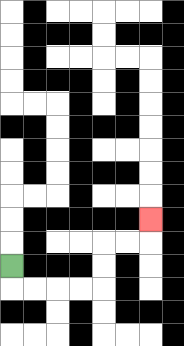{'start': '[0, 11]', 'end': '[6, 9]', 'path_directions': 'D,R,R,R,R,U,U,R,R,U', 'path_coordinates': '[[0, 11], [0, 12], [1, 12], [2, 12], [3, 12], [4, 12], [4, 11], [4, 10], [5, 10], [6, 10], [6, 9]]'}